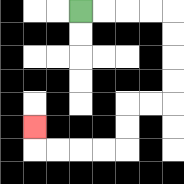{'start': '[3, 0]', 'end': '[1, 5]', 'path_directions': 'R,R,R,R,D,D,D,D,L,L,D,D,L,L,L,L,U', 'path_coordinates': '[[3, 0], [4, 0], [5, 0], [6, 0], [7, 0], [7, 1], [7, 2], [7, 3], [7, 4], [6, 4], [5, 4], [5, 5], [5, 6], [4, 6], [3, 6], [2, 6], [1, 6], [1, 5]]'}